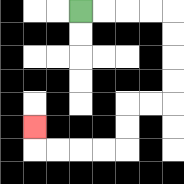{'start': '[3, 0]', 'end': '[1, 5]', 'path_directions': 'R,R,R,R,D,D,D,D,L,L,D,D,L,L,L,L,U', 'path_coordinates': '[[3, 0], [4, 0], [5, 0], [6, 0], [7, 0], [7, 1], [7, 2], [7, 3], [7, 4], [6, 4], [5, 4], [5, 5], [5, 6], [4, 6], [3, 6], [2, 6], [1, 6], [1, 5]]'}